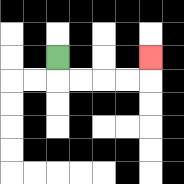{'start': '[2, 2]', 'end': '[6, 2]', 'path_directions': 'D,R,R,R,R,U', 'path_coordinates': '[[2, 2], [2, 3], [3, 3], [4, 3], [5, 3], [6, 3], [6, 2]]'}